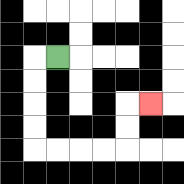{'start': '[2, 2]', 'end': '[6, 4]', 'path_directions': 'L,D,D,D,D,R,R,R,R,U,U,R', 'path_coordinates': '[[2, 2], [1, 2], [1, 3], [1, 4], [1, 5], [1, 6], [2, 6], [3, 6], [4, 6], [5, 6], [5, 5], [5, 4], [6, 4]]'}